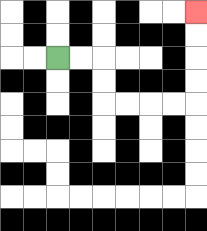{'start': '[2, 2]', 'end': '[8, 0]', 'path_directions': 'R,R,D,D,R,R,R,R,U,U,U,U', 'path_coordinates': '[[2, 2], [3, 2], [4, 2], [4, 3], [4, 4], [5, 4], [6, 4], [7, 4], [8, 4], [8, 3], [8, 2], [8, 1], [8, 0]]'}